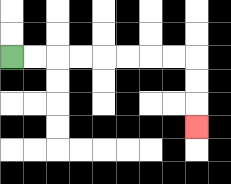{'start': '[0, 2]', 'end': '[8, 5]', 'path_directions': 'R,R,R,R,R,R,R,R,D,D,D', 'path_coordinates': '[[0, 2], [1, 2], [2, 2], [3, 2], [4, 2], [5, 2], [6, 2], [7, 2], [8, 2], [8, 3], [8, 4], [8, 5]]'}